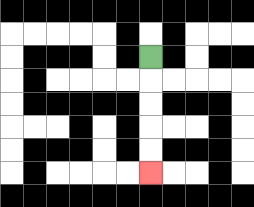{'start': '[6, 2]', 'end': '[6, 7]', 'path_directions': 'D,D,D,D,D', 'path_coordinates': '[[6, 2], [6, 3], [6, 4], [6, 5], [6, 6], [6, 7]]'}